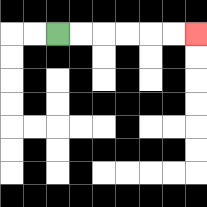{'start': '[2, 1]', 'end': '[8, 1]', 'path_directions': 'R,R,R,R,R,R', 'path_coordinates': '[[2, 1], [3, 1], [4, 1], [5, 1], [6, 1], [7, 1], [8, 1]]'}